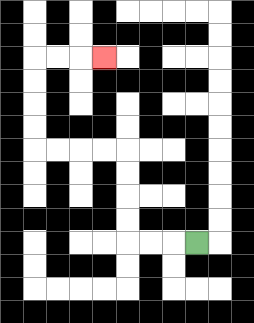{'start': '[8, 10]', 'end': '[4, 2]', 'path_directions': 'L,L,L,U,U,U,U,L,L,L,L,U,U,U,U,R,R,R', 'path_coordinates': '[[8, 10], [7, 10], [6, 10], [5, 10], [5, 9], [5, 8], [5, 7], [5, 6], [4, 6], [3, 6], [2, 6], [1, 6], [1, 5], [1, 4], [1, 3], [1, 2], [2, 2], [3, 2], [4, 2]]'}